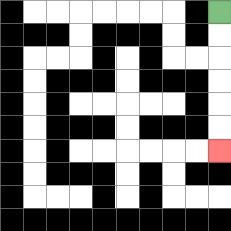{'start': '[9, 0]', 'end': '[9, 6]', 'path_directions': 'D,D,D,D,D,D', 'path_coordinates': '[[9, 0], [9, 1], [9, 2], [9, 3], [9, 4], [9, 5], [9, 6]]'}